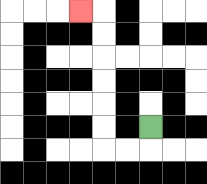{'start': '[6, 5]', 'end': '[3, 0]', 'path_directions': 'D,L,L,U,U,U,U,U,U,L', 'path_coordinates': '[[6, 5], [6, 6], [5, 6], [4, 6], [4, 5], [4, 4], [4, 3], [4, 2], [4, 1], [4, 0], [3, 0]]'}